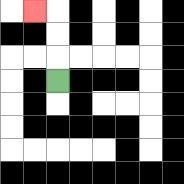{'start': '[2, 3]', 'end': '[1, 0]', 'path_directions': 'U,U,U,L', 'path_coordinates': '[[2, 3], [2, 2], [2, 1], [2, 0], [1, 0]]'}